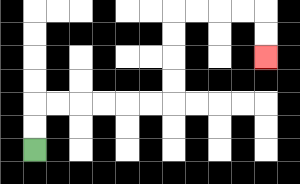{'start': '[1, 6]', 'end': '[11, 2]', 'path_directions': 'U,U,R,R,R,R,R,R,U,U,U,U,R,R,R,R,D,D', 'path_coordinates': '[[1, 6], [1, 5], [1, 4], [2, 4], [3, 4], [4, 4], [5, 4], [6, 4], [7, 4], [7, 3], [7, 2], [7, 1], [7, 0], [8, 0], [9, 0], [10, 0], [11, 0], [11, 1], [11, 2]]'}